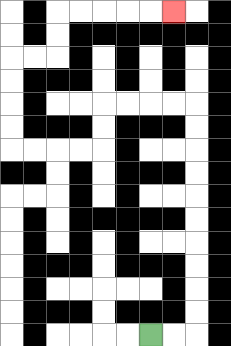{'start': '[6, 14]', 'end': '[7, 0]', 'path_directions': 'R,R,U,U,U,U,U,U,U,U,U,U,L,L,L,L,D,D,L,L,L,L,U,U,U,U,R,R,U,U,R,R,R,R,R', 'path_coordinates': '[[6, 14], [7, 14], [8, 14], [8, 13], [8, 12], [8, 11], [8, 10], [8, 9], [8, 8], [8, 7], [8, 6], [8, 5], [8, 4], [7, 4], [6, 4], [5, 4], [4, 4], [4, 5], [4, 6], [3, 6], [2, 6], [1, 6], [0, 6], [0, 5], [0, 4], [0, 3], [0, 2], [1, 2], [2, 2], [2, 1], [2, 0], [3, 0], [4, 0], [5, 0], [6, 0], [7, 0]]'}